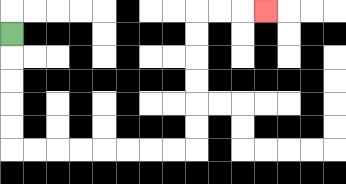{'start': '[0, 1]', 'end': '[11, 0]', 'path_directions': 'D,D,D,D,D,R,R,R,R,R,R,R,R,U,U,U,U,U,U,R,R,R', 'path_coordinates': '[[0, 1], [0, 2], [0, 3], [0, 4], [0, 5], [0, 6], [1, 6], [2, 6], [3, 6], [4, 6], [5, 6], [6, 6], [7, 6], [8, 6], [8, 5], [8, 4], [8, 3], [8, 2], [8, 1], [8, 0], [9, 0], [10, 0], [11, 0]]'}